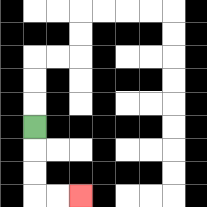{'start': '[1, 5]', 'end': '[3, 8]', 'path_directions': 'D,D,D,R,R', 'path_coordinates': '[[1, 5], [1, 6], [1, 7], [1, 8], [2, 8], [3, 8]]'}